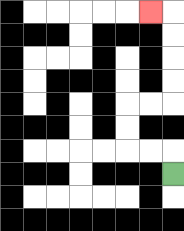{'start': '[7, 7]', 'end': '[6, 0]', 'path_directions': 'U,L,L,U,U,R,R,U,U,U,U,L', 'path_coordinates': '[[7, 7], [7, 6], [6, 6], [5, 6], [5, 5], [5, 4], [6, 4], [7, 4], [7, 3], [7, 2], [7, 1], [7, 0], [6, 0]]'}